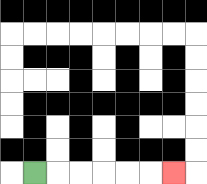{'start': '[1, 7]', 'end': '[7, 7]', 'path_directions': 'R,R,R,R,R,R', 'path_coordinates': '[[1, 7], [2, 7], [3, 7], [4, 7], [5, 7], [6, 7], [7, 7]]'}